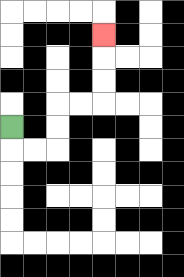{'start': '[0, 5]', 'end': '[4, 1]', 'path_directions': 'D,R,R,U,U,R,R,U,U,U', 'path_coordinates': '[[0, 5], [0, 6], [1, 6], [2, 6], [2, 5], [2, 4], [3, 4], [4, 4], [4, 3], [4, 2], [4, 1]]'}